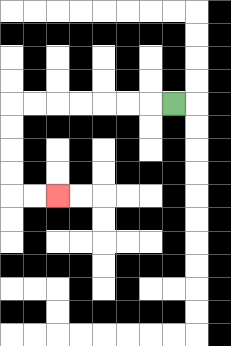{'start': '[7, 4]', 'end': '[2, 8]', 'path_directions': 'L,L,L,L,L,L,L,D,D,D,D,R,R', 'path_coordinates': '[[7, 4], [6, 4], [5, 4], [4, 4], [3, 4], [2, 4], [1, 4], [0, 4], [0, 5], [0, 6], [0, 7], [0, 8], [1, 8], [2, 8]]'}